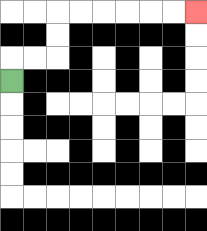{'start': '[0, 3]', 'end': '[8, 0]', 'path_directions': 'U,R,R,U,U,R,R,R,R,R,R', 'path_coordinates': '[[0, 3], [0, 2], [1, 2], [2, 2], [2, 1], [2, 0], [3, 0], [4, 0], [5, 0], [6, 0], [7, 0], [8, 0]]'}